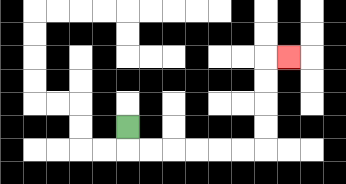{'start': '[5, 5]', 'end': '[12, 2]', 'path_directions': 'D,R,R,R,R,R,R,U,U,U,U,R', 'path_coordinates': '[[5, 5], [5, 6], [6, 6], [7, 6], [8, 6], [9, 6], [10, 6], [11, 6], [11, 5], [11, 4], [11, 3], [11, 2], [12, 2]]'}